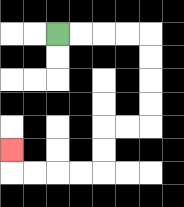{'start': '[2, 1]', 'end': '[0, 6]', 'path_directions': 'R,R,R,R,D,D,D,D,L,L,D,D,L,L,L,L,U', 'path_coordinates': '[[2, 1], [3, 1], [4, 1], [5, 1], [6, 1], [6, 2], [6, 3], [6, 4], [6, 5], [5, 5], [4, 5], [4, 6], [4, 7], [3, 7], [2, 7], [1, 7], [0, 7], [0, 6]]'}